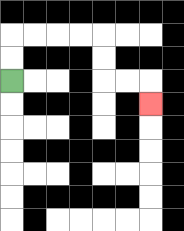{'start': '[0, 3]', 'end': '[6, 4]', 'path_directions': 'U,U,R,R,R,R,D,D,R,R,D', 'path_coordinates': '[[0, 3], [0, 2], [0, 1], [1, 1], [2, 1], [3, 1], [4, 1], [4, 2], [4, 3], [5, 3], [6, 3], [6, 4]]'}